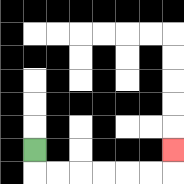{'start': '[1, 6]', 'end': '[7, 6]', 'path_directions': 'D,R,R,R,R,R,R,U', 'path_coordinates': '[[1, 6], [1, 7], [2, 7], [3, 7], [4, 7], [5, 7], [6, 7], [7, 7], [7, 6]]'}